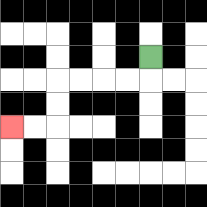{'start': '[6, 2]', 'end': '[0, 5]', 'path_directions': 'D,L,L,L,L,D,D,L,L', 'path_coordinates': '[[6, 2], [6, 3], [5, 3], [4, 3], [3, 3], [2, 3], [2, 4], [2, 5], [1, 5], [0, 5]]'}